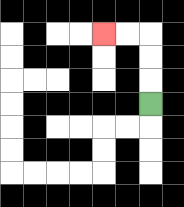{'start': '[6, 4]', 'end': '[4, 1]', 'path_directions': 'U,U,U,L,L', 'path_coordinates': '[[6, 4], [6, 3], [6, 2], [6, 1], [5, 1], [4, 1]]'}